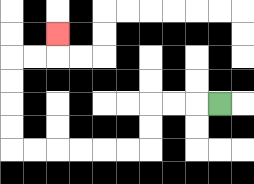{'start': '[9, 4]', 'end': '[2, 1]', 'path_directions': 'L,L,L,D,D,L,L,L,L,L,L,U,U,U,U,R,R,U', 'path_coordinates': '[[9, 4], [8, 4], [7, 4], [6, 4], [6, 5], [6, 6], [5, 6], [4, 6], [3, 6], [2, 6], [1, 6], [0, 6], [0, 5], [0, 4], [0, 3], [0, 2], [1, 2], [2, 2], [2, 1]]'}